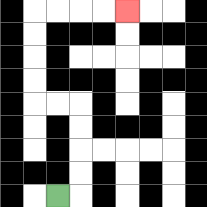{'start': '[2, 8]', 'end': '[5, 0]', 'path_directions': 'R,U,U,U,U,L,L,U,U,U,U,R,R,R,R', 'path_coordinates': '[[2, 8], [3, 8], [3, 7], [3, 6], [3, 5], [3, 4], [2, 4], [1, 4], [1, 3], [1, 2], [1, 1], [1, 0], [2, 0], [3, 0], [4, 0], [5, 0]]'}